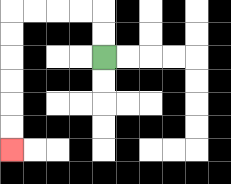{'start': '[4, 2]', 'end': '[0, 6]', 'path_directions': 'U,U,L,L,L,L,D,D,D,D,D,D', 'path_coordinates': '[[4, 2], [4, 1], [4, 0], [3, 0], [2, 0], [1, 0], [0, 0], [0, 1], [0, 2], [0, 3], [0, 4], [0, 5], [0, 6]]'}